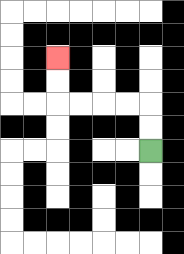{'start': '[6, 6]', 'end': '[2, 2]', 'path_directions': 'U,U,L,L,L,L,U,U', 'path_coordinates': '[[6, 6], [6, 5], [6, 4], [5, 4], [4, 4], [3, 4], [2, 4], [2, 3], [2, 2]]'}